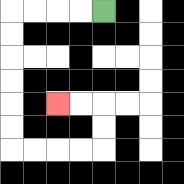{'start': '[4, 0]', 'end': '[2, 4]', 'path_directions': 'L,L,L,L,D,D,D,D,D,D,R,R,R,R,U,U,L,L', 'path_coordinates': '[[4, 0], [3, 0], [2, 0], [1, 0], [0, 0], [0, 1], [0, 2], [0, 3], [0, 4], [0, 5], [0, 6], [1, 6], [2, 6], [3, 6], [4, 6], [4, 5], [4, 4], [3, 4], [2, 4]]'}